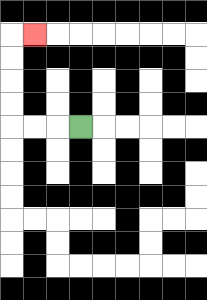{'start': '[3, 5]', 'end': '[1, 1]', 'path_directions': 'L,L,L,U,U,U,U,R', 'path_coordinates': '[[3, 5], [2, 5], [1, 5], [0, 5], [0, 4], [0, 3], [0, 2], [0, 1], [1, 1]]'}